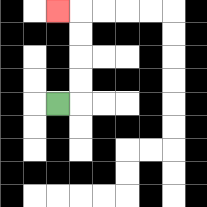{'start': '[2, 4]', 'end': '[2, 0]', 'path_directions': 'R,U,U,U,U,L', 'path_coordinates': '[[2, 4], [3, 4], [3, 3], [3, 2], [3, 1], [3, 0], [2, 0]]'}